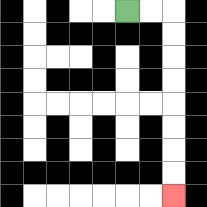{'start': '[5, 0]', 'end': '[7, 8]', 'path_directions': 'R,R,D,D,D,D,D,D,D,D', 'path_coordinates': '[[5, 0], [6, 0], [7, 0], [7, 1], [7, 2], [7, 3], [7, 4], [7, 5], [7, 6], [7, 7], [7, 8]]'}